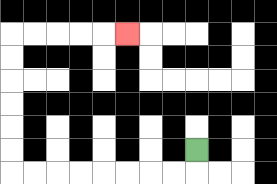{'start': '[8, 6]', 'end': '[5, 1]', 'path_directions': 'D,L,L,L,L,L,L,L,L,U,U,U,U,U,U,R,R,R,R,R', 'path_coordinates': '[[8, 6], [8, 7], [7, 7], [6, 7], [5, 7], [4, 7], [3, 7], [2, 7], [1, 7], [0, 7], [0, 6], [0, 5], [0, 4], [0, 3], [0, 2], [0, 1], [1, 1], [2, 1], [3, 1], [4, 1], [5, 1]]'}